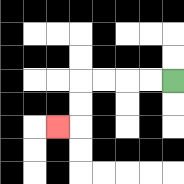{'start': '[7, 3]', 'end': '[2, 5]', 'path_directions': 'L,L,L,L,D,D,L', 'path_coordinates': '[[7, 3], [6, 3], [5, 3], [4, 3], [3, 3], [3, 4], [3, 5], [2, 5]]'}